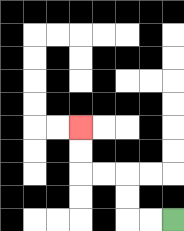{'start': '[7, 9]', 'end': '[3, 5]', 'path_directions': 'L,L,U,U,L,L,U,U', 'path_coordinates': '[[7, 9], [6, 9], [5, 9], [5, 8], [5, 7], [4, 7], [3, 7], [3, 6], [3, 5]]'}